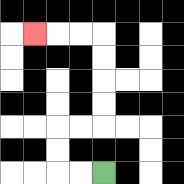{'start': '[4, 7]', 'end': '[1, 1]', 'path_directions': 'L,L,U,U,R,R,U,U,U,U,L,L,L', 'path_coordinates': '[[4, 7], [3, 7], [2, 7], [2, 6], [2, 5], [3, 5], [4, 5], [4, 4], [4, 3], [4, 2], [4, 1], [3, 1], [2, 1], [1, 1]]'}